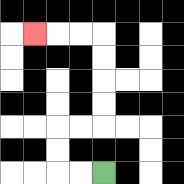{'start': '[4, 7]', 'end': '[1, 1]', 'path_directions': 'L,L,U,U,R,R,U,U,U,U,L,L,L', 'path_coordinates': '[[4, 7], [3, 7], [2, 7], [2, 6], [2, 5], [3, 5], [4, 5], [4, 4], [4, 3], [4, 2], [4, 1], [3, 1], [2, 1], [1, 1]]'}